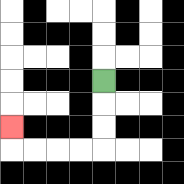{'start': '[4, 3]', 'end': '[0, 5]', 'path_directions': 'D,D,D,L,L,L,L,U', 'path_coordinates': '[[4, 3], [4, 4], [4, 5], [4, 6], [3, 6], [2, 6], [1, 6], [0, 6], [0, 5]]'}